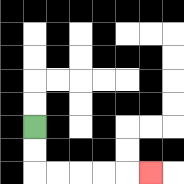{'start': '[1, 5]', 'end': '[6, 7]', 'path_directions': 'D,D,R,R,R,R,R', 'path_coordinates': '[[1, 5], [1, 6], [1, 7], [2, 7], [3, 7], [4, 7], [5, 7], [6, 7]]'}